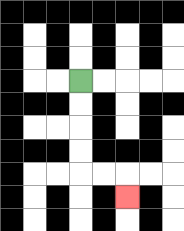{'start': '[3, 3]', 'end': '[5, 8]', 'path_directions': 'D,D,D,D,R,R,D', 'path_coordinates': '[[3, 3], [3, 4], [3, 5], [3, 6], [3, 7], [4, 7], [5, 7], [5, 8]]'}